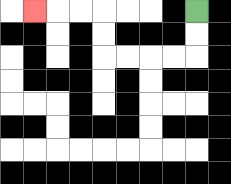{'start': '[8, 0]', 'end': '[1, 0]', 'path_directions': 'D,D,L,L,L,L,U,U,L,L,L', 'path_coordinates': '[[8, 0], [8, 1], [8, 2], [7, 2], [6, 2], [5, 2], [4, 2], [4, 1], [4, 0], [3, 0], [2, 0], [1, 0]]'}